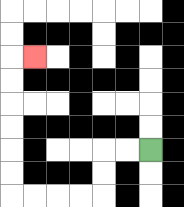{'start': '[6, 6]', 'end': '[1, 2]', 'path_directions': 'L,L,D,D,L,L,L,L,U,U,U,U,U,U,R', 'path_coordinates': '[[6, 6], [5, 6], [4, 6], [4, 7], [4, 8], [3, 8], [2, 8], [1, 8], [0, 8], [0, 7], [0, 6], [0, 5], [0, 4], [0, 3], [0, 2], [1, 2]]'}